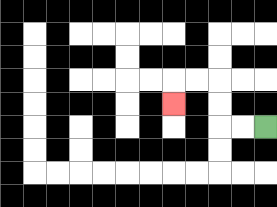{'start': '[11, 5]', 'end': '[7, 4]', 'path_directions': 'L,L,U,U,L,L,D', 'path_coordinates': '[[11, 5], [10, 5], [9, 5], [9, 4], [9, 3], [8, 3], [7, 3], [7, 4]]'}